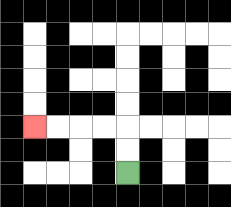{'start': '[5, 7]', 'end': '[1, 5]', 'path_directions': 'U,U,L,L,L,L', 'path_coordinates': '[[5, 7], [5, 6], [5, 5], [4, 5], [3, 5], [2, 5], [1, 5]]'}